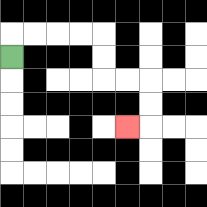{'start': '[0, 2]', 'end': '[5, 5]', 'path_directions': 'U,R,R,R,R,D,D,R,R,D,D,L', 'path_coordinates': '[[0, 2], [0, 1], [1, 1], [2, 1], [3, 1], [4, 1], [4, 2], [4, 3], [5, 3], [6, 3], [6, 4], [6, 5], [5, 5]]'}